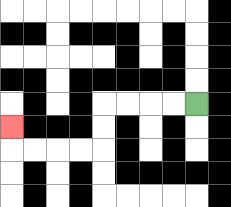{'start': '[8, 4]', 'end': '[0, 5]', 'path_directions': 'L,L,L,L,D,D,L,L,L,L,U', 'path_coordinates': '[[8, 4], [7, 4], [6, 4], [5, 4], [4, 4], [4, 5], [4, 6], [3, 6], [2, 6], [1, 6], [0, 6], [0, 5]]'}